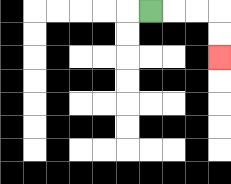{'start': '[6, 0]', 'end': '[9, 2]', 'path_directions': 'R,R,R,D,D', 'path_coordinates': '[[6, 0], [7, 0], [8, 0], [9, 0], [9, 1], [9, 2]]'}